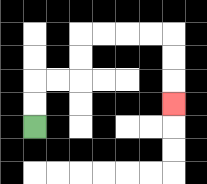{'start': '[1, 5]', 'end': '[7, 4]', 'path_directions': 'U,U,R,R,U,U,R,R,R,R,D,D,D', 'path_coordinates': '[[1, 5], [1, 4], [1, 3], [2, 3], [3, 3], [3, 2], [3, 1], [4, 1], [5, 1], [6, 1], [7, 1], [7, 2], [7, 3], [7, 4]]'}